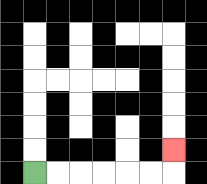{'start': '[1, 7]', 'end': '[7, 6]', 'path_directions': 'R,R,R,R,R,R,U', 'path_coordinates': '[[1, 7], [2, 7], [3, 7], [4, 7], [5, 7], [6, 7], [7, 7], [7, 6]]'}